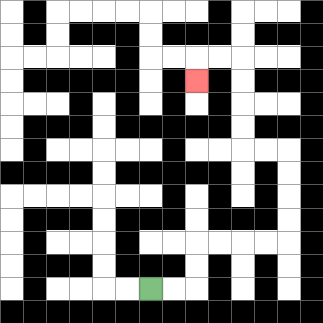{'start': '[6, 12]', 'end': '[8, 3]', 'path_directions': 'R,R,U,U,R,R,R,R,U,U,U,U,L,L,U,U,U,U,L,L,D', 'path_coordinates': '[[6, 12], [7, 12], [8, 12], [8, 11], [8, 10], [9, 10], [10, 10], [11, 10], [12, 10], [12, 9], [12, 8], [12, 7], [12, 6], [11, 6], [10, 6], [10, 5], [10, 4], [10, 3], [10, 2], [9, 2], [8, 2], [8, 3]]'}